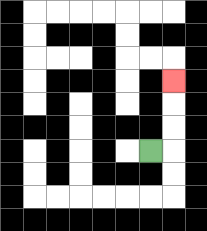{'start': '[6, 6]', 'end': '[7, 3]', 'path_directions': 'R,U,U,U', 'path_coordinates': '[[6, 6], [7, 6], [7, 5], [7, 4], [7, 3]]'}